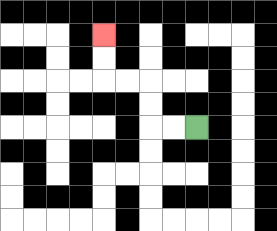{'start': '[8, 5]', 'end': '[4, 1]', 'path_directions': 'L,L,U,U,L,L,U,U', 'path_coordinates': '[[8, 5], [7, 5], [6, 5], [6, 4], [6, 3], [5, 3], [4, 3], [4, 2], [4, 1]]'}